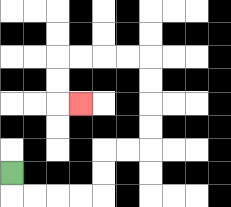{'start': '[0, 7]', 'end': '[3, 4]', 'path_directions': 'D,R,R,R,R,U,U,R,R,U,U,U,U,L,L,L,L,D,D,R', 'path_coordinates': '[[0, 7], [0, 8], [1, 8], [2, 8], [3, 8], [4, 8], [4, 7], [4, 6], [5, 6], [6, 6], [6, 5], [6, 4], [6, 3], [6, 2], [5, 2], [4, 2], [3, 2], [2, 2], [2, 3], [2, 4], [3, 4]]'}